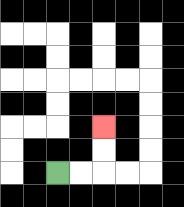{'start': '[2, 7]', 'end': '[4, 5]', 'path_directions': 'R,R,U,U', 'path_coordinates': '[[2, 7], [3, 7], [4, 7], [4, 6], [4, 5]]'}